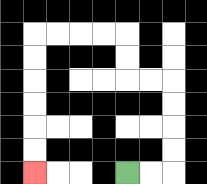{'start': '[5, 7]', 'end': '[1, 7]', 'path_directions': 'R,R,U,U,U,U,L,L,U,U,L,L,L,L,D,D,D,D,D,D', 'path_coordinates': '[[5, 7], [6, 7], [7, 7], [7, 6], [7, 5], [7, 4], [7, 3], [6, 3], [5, 3], [5, 2], [5, 1], [4, 1], [3, 1], [2, 1], [1, 1], [1, 2], [1, 3], [1, 4], [1, 5], [1, 6], [1, 7]]'}